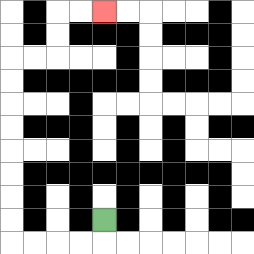{'start': '[4, 9]', 'end': '[4, 0]', 'path_directions': 'D,L,L,L,L,U,U,U,U,U,U,U,U,R,R,U,U,R,R', 'path_coordinates': '[[4, 9], [4, 10], [3, 10], [2, 10], [1, 10], [0, 10], [0, 9], [0, 8], [0, 7], [0, 6], [0, 5], [0, 4], [0, 3], [0, 2], [1, 2], [2, 2], [2, 1], [2, 0], [3, 0], [4, 0]]'}